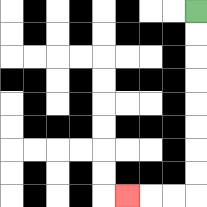{'start': '[8, 0]', 'end': '[5, 8]', 'path_directions': 'D,D,D,D,D,D,D,D,L,L,L', 'path_coordinates': '[[8, 0], [8, 1], [8, 2], [8, 3], [8, 4], [8, 5], [8, 6], [8, 7], [8, 8], [7, 8], [6, 8], [5, 8]]'}